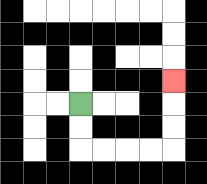{'start': '[3, 4]', 'end': '[7, 3]', 'path_directions': 'D,D,R,R,R,R,U,U,U', 'path_coordinates': '[[3, 4], [3, 5], [3, 6], [4, 6], [5, 6], [6, 6], [7, 6], [7, 5], [7, 4], [7, 3]]'}